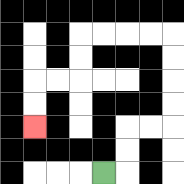{'start': '[4, 7]', 'end': '[1, 5]', 'path_directions': 'R,U,U,R,R,U,U,U,U,L,L,L,L,D,D,L,L,D,D', 'path_coordinates': '[[4, 7], [5, 7], [5, 6], [5, 5], [6, 5], [7, 5], [7, 4], [7, 3], [7, 2], [7, 1], [6, 1], [5, 1], [4, 1], [3, 1], [3, 2], [3, 3], [2, 3], [1, 3], [1, 4], [1, 5]]'}